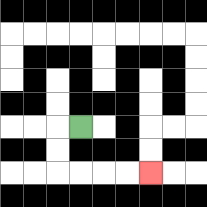{'start': '[3, 5]', 'end': '[6, 7]', 'path_directions': 'L,D,D,R,R,R,R', 'path_coordinates': '[[3, 5], [2, 5], [2, 6], [2, 7], [3, 7], [4, 7], [5, 7], [6, 7]]'}